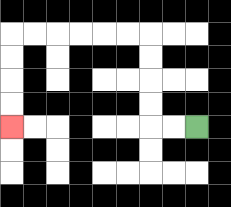{'start': '[8, 5]', 'end': '[0, 5]', 'path_directions': 'L,L,U,U,U,U,L,L,L,L,L,L,D,D,D,D', 'path_coordinates': '[[8, 5], [7, 5], [6, 5], [6, 4], [6, 3], [6, 2], [6, 1], [5, 1], [4, 1], [3, 1], [2, 1], [1, 1], [0, 1], [0, 2], [0, 3], [0, 4], [0, 5]]'}